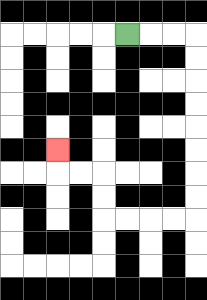{'start': '[5, 1]', 'end': '[2, 6]', 'path_directions': 'R,R,R,D,D,D,D,D,D,D,D,L,L,L,L,U,U,L,L,U', 'path_coordinates': '[[5, 1], [6, 1], [7, 1], [8, 1], [8, 2], [8, 3], [8, 4], [8, 5], [8, 6], [8, 7], [8, 8], [8, 9], [7, 9], [6, 9], [5, 9], [4, 9], [4, 8], [4, 7], [3, 7], [2, 7], [2, 6]]'}